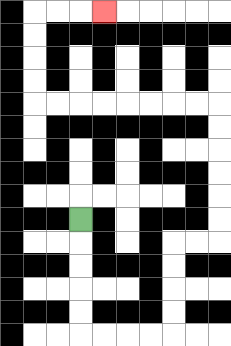{'start': '[3, 9]', 'end': '[4, 0]', 'path_directions': 'D,D,D,D,D,R,R,R,R,U,U,U,U,R,R,U,U,U,U,U,U,L,L,L,L,L,L,L,L,U,U,U,U,R,R,R', 'path_coordinates': '[[3, 9], [3, 10], [3, 11], [3, 12], [3, 13], [3, 14], [4, 14], [5, 14], [6, 14], [7, 14], [7, 13], [7, 12], [7, 11], [7, 10], [8, 10], [9, 10], [9, 9], [9, 8], [9, 7], [9, 6], [9, 5], [9, 4], [8, 4], [7, 4], [6, 4], [5, 4], [4, 4], [3, 4], [2, 4], [1, 4], [1, 3], [1, 2], [1, 1], [1, 0], [2, 0], [3, 0], [4, 0]]'}